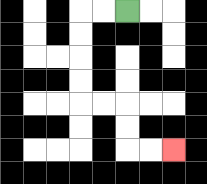{'start': '[5, 0]', 'end': '[7, 6]', 'path_directions': 'L,L,D,D,D,D,R,R,D,D,R,R', 'path_coordinates': '[[5, 0], [4, 0], [3, 0], [3, 1], [3, 2], [3, 3], [3, 4], [4, 4], [5, 4], [5, 5], [5, 6], [6, 6], [7, 6]]'}